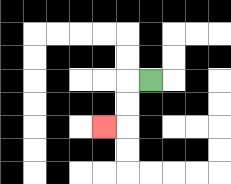{'start': '[6, 3]', 'end': '[4, 5]', 'path_directions': 'L,D,D,L', 'path_coordinates': '[[6, 3], [5, 3], [5, 4], [5, 5], [4, 5]]'}